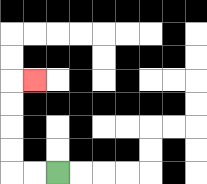{'start': '[2, 7]', 'end': '[1, 3]', 'path_directions': 'L,L,U,U,U,U,R', 'path_coordinates': '[[2, 7], [1, 7], [0, 7], [0, 6], [0, 5], [0, 4], [0, 3], [1, 3]]'}